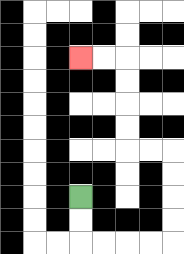{'start': '[3, 8]', 'end': '[3, 2]', 'path_directions': 'D,D,R,R,R,R,U,U,U,U,L,L,U,U,U,U,L,L', 'path_coordinates': '[[3, 8], [3, 9], [3, 10], [4, 10], [5, 10], [6, 10], [7, 10], [7, 9], [7, 8], [7, 7], [7, 6], [6, 6], [5, 6], [5, 5], [5, 4], [5, 3], [5, 2], [4, 2], [3, 2]]'}